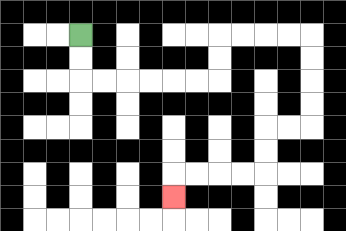{'start': '[3, 1]', 'end': '[7, 8]', 'path_directions': 'D,D,R,R,R,R,R,R,U,U,R,R,R,R,D,D,D,D,L,L,D,D,L,L,L,L,D', 'path_coordinates': '[[3, 1], [3, 2], [3, 3], [4, 3], [5, 3], [6, 3], [7, 3], [8, 3], [9, 3], [9, 2], [9, 1], [10, 1], [11, 1], [12, 1], [13, 1], [13, 2], [13, 3], [13, 4], [13, 5], [12, 5], [11, 5], [11, 6], [11, 7], [10, 7], [9, 7], [8, 7], [7, 7], [7, 8]]'}